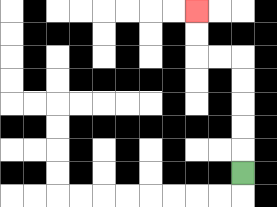{'start': '[10, 7]', 'end': '[8, 0]', 'path_directions': 'U,U,U,U,U,L,L,U,U', 'path_coordinates': '[[10, 7], [10, 6], [10, 5], [10, 4], [10, 3], [10, 2], [9, 2], [8, 2], [8, 1], [8, 0]]'}